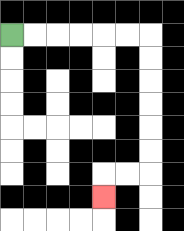{'start': '[0, 1]', 'end': '[4, 8]', 'path_directions': 'R,R,R,R,R,R,D,D,D,D,D,D,L,L,D', 'path_coordinates': '[[0, 1], [1, 1], [2, 1], [3, 1], [4, 1], [5, 1], [6, 1], [6, 2], [6, 3], [6, 4], [6, 5], [6, 6], [6, 7], [5, 7], [4, 7], [4, 8]]'}